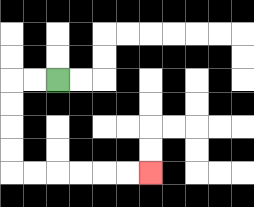{'start': '[2, 3]', 'end': '[6, 7]', 'path_directions': 'L,L,D,D,D,D,R,R,R,R,R,R', 'path_coordinates': '[[2, 3], [1, 3], [0, 3], [0, 4], [0, 5], [0, 6], [0, 7], [1, 7], [2, 7], [3, 7], [4, 7], [5, 7], [6, 7]]'}